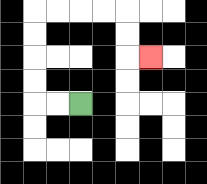{'start': '[3, 4]', 'end': '[6, 2]', 'path_directions': 'L,L,U,U,U,U,R,R,R,R,D,D,R', 'path_coordinates': '[[3, 4], [2, 4], [1, 4], [1, 3], [1, 2], [1, 1], [1, 0], [2, 0], [3, 0], [4, 0], [5, 0], [5, 1], [5, 2], [6, 2]]'}